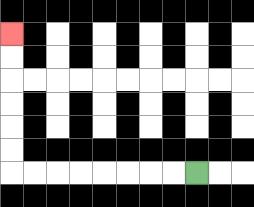{'start': '[8, 7]', 'end': '[0, 1]', 'path_directions': 'L,L,L,L,L,L,L,L,U,U,U,U,U,U', 'path_coordinates': '[[8, 7], [7, 7], [6, 7], [5, 7], [4, 7], [3, 7], [2, 7], [1, 7], [0, 7], [0, 6], [0, 5], [0, 4], [0, 3], [0, 2], [0, 1]]'}